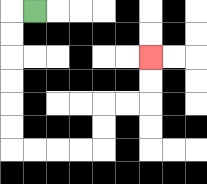{'start': '[1, 0]', 'end': '[6, 2]', 'path_directions': 'L,D,D,D,D,D,D,R,R,R,R,U,U,R,R,U,U', 'path_coordinates': '[[1, 0], [0, 0], [0, 1], [0, 2], [0, 3], [0, 4], [0, 5], [0, 6], [1, 6], [2, 6], [3, 6], [4, 6], [4, 5], [4, 4], [5, 4], [6, 4], [6, 3], [6, 2]]'}